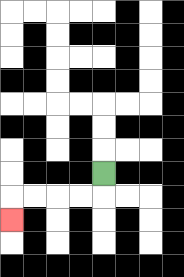{'start': '[4, 7]', 'end': '[0, 9]', 'path_directions': 'D,L,L,L,L,D', 'path_coordinates': '[[4, 7], [4, 8], [3, 8], [2, 8], [1, 8], [0, 8], [0, 9]]'}